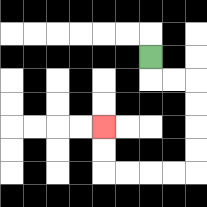{'start': '[6, 2]', 'end': '[4, 5]', 'path_directions': 'D,R,R,D,D,D,D,L,L,L,L,U,U', 'path_coordinates': '[[6, 2], [6, 3], [7, 3], [8, 3], [8, 4], [8, 5], [8, 6], [8, 7], [7, 7], [6, 7], [5, 7], [4, 7], [4, 6], [4, 5]]'}